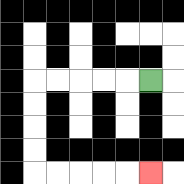{'start': '[6, 3]', 'end': '[6, 7]', 'path_directions': 'L,L,L,L,L,D,D,D,D,R,R,R,R,R', 'path_coordinates': '[[6, 3], [5, 3], [4, 3], [3, 3], [2, 3], [1, 3], [1, 4], [1, 5], [1, 6], [1, 7], [2, 7], [3, 7], [4, 7], [5, 7], [6, 7]]'}